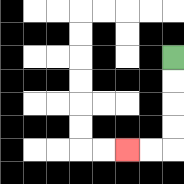{'start': '[7, 2]', 'end': '[5, 6]', 'path_directions': 'D,D,D,D,L,L', 'path_coordinates': '[[7, 2], [7, 3], [7, 4], [7, 5], [7, 6], [6, 6], [5, 6]]'}